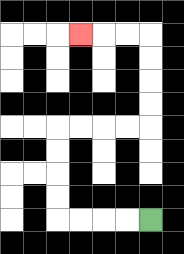{'start': '[6, 9]', 'end': '[3, 1]', 'path_directions': 'L,L,L,L,U,U,U,U,R,R,R,R,U,U,U,U,L,L,L', 'path_coordinates': '[[6, 9], [5, 9], [4, 9], [3, 9], [2, 9], [2, 8], [2, 7], [2, 6], [2, 5], [3, 5], [4, 5], [5, 5], [6, 5], [6, 4], [6, 3], [6, 2], [6, 1], [5, 1], [4, 1], [3, 1]]'}